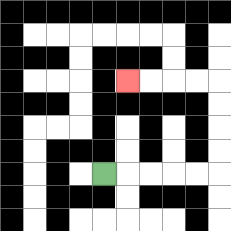{'start': '[4, 7]', 'end': '[5, 3]', 'path_directions': 'R,R,R,R,R,U,U,U,U,L,L,L,L', 'path_coordinates': '[[4, 7], [5, 7], [6, 7], [7, 7], [8, 7], [9, 7], [9, 6], [9, 5], [9, 4], [9, 3], [8, 3], [7, 3], [6, 3], [5, 3]]'}